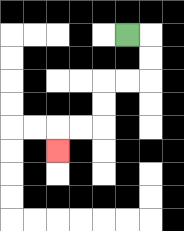{'start': '[5, 1]', 'end': '[2, 6]', 'path_directions': 'R,D,D,L,L,D,D,L,L,D', 'path_coordinates': '[[5, 1], [6, 1], [6, 2], [6, 3], [5, 3], [4, 3], [4, 4], [4, 5], [3, 5], [2, 5], [2, 6]]'}